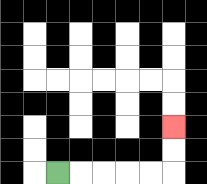{'start': '[2, 7]', 'end': '[7, 5]', 'path_directions': 'R,R,R,R,R,U,U', 'path_coordinates': '[[2, 7], [3, 7], [4, 7], [5, 7], [6, 7], [7, 7], [7, 6], [7, 5]]'}